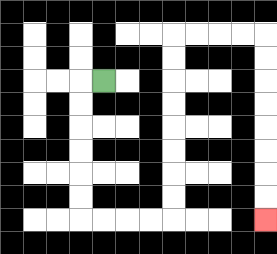{'start': '[4, 3]', 'end': '[11, 9]', 'path_directions': 'L,D,D,D,D,D,D,R,R,R,R,U,U,U,U,U,U,U,U,R,R,R,R,D,D,D,D,D,D,D,D', 'path_coordinates': '[[4, 3], [3, 3], [3, 4], [3, 5], [3, 6], [3, 7], [3, 8], [3, 9], [4, 9], [5, 9], [6, 9], [7, 9], [7, 8], [7, 7], [7, 6], [7, 5], [7, 4], [7, 3], [7, 2], [7, 1], [8, 1], [9, 1], [10, 1], [11, 1], [11, 2], [11, 3], [11, 4], [11, 5], [11, 6], [11, 7], [11, 8], [11, 9]]'}